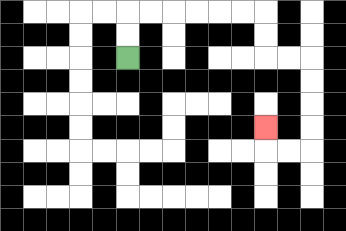{'start': '[5, 2]', 'end': '[11, 5]', 'path_directions': 'U,U,R,R,R,R,R,R,D,D,R,R,D,D,D,D,L,L,U', 'path_coordinates': '[[5, 2], [5, 1], [5, 0], [6, 0], [7, 0], [8, 0], [9, 0], [10, 0], [11, 0], [11, 1], [11, 2], [12, 2], [13, 2], [13, 3], [13, 4], [13, 5], [13, 6], [12, 6], [11, 6], [11, 5]]'}